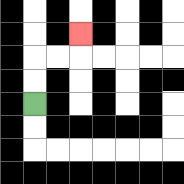{'start': '[1, 4]', 'end': '[3, 1]', 'path_directions': 'U,U,R,R,U', 'path_coordinates': '[[1, 4], [1, 3], [1, 2], [2, 2], [3, 2], [3, 1]]'}